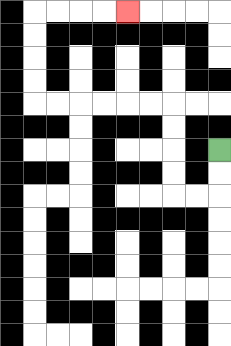{'start': '[9, 6]', 'end': '[5, 0]', 'path_directions': 'D,D,L,L,U,U,U,U,L,L,L,L,L,L,U,U,U,U,R,R,R,R', 'path_coordinates': '[[9, 6], [9, 7], [9, 8], [8, 8], [7, 8], [7, 7], [7, 6], [7, 5], [7, 4], [6, 4], [5, 4], [4, 4], [3, 4], [2, 4], [1, 4], [1, 3], [1, 2], [1, 1], [1, 0], [2, 0], [3, 0], [4, 0], [5, 0]]'}